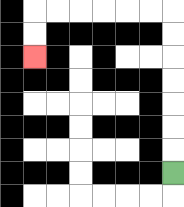{'start': '[7, 7]', 'end': '[1, 2]', 'path_directions': 'U,U,U,U,U,U,U,L,L,L,L,L,L,D,D', 'path_coordinates': '[[7, 7], [7, 6], [7, 5], [7, 4], [7, 3], [7, 2], [7, 1], [7, 0], [6, 0], [5, 0], [4, 0], [3, 0], [2, 0], [1, 0], [1, 1], [1, 2]]'}